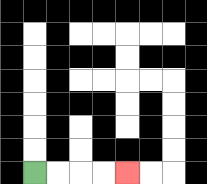{'start': '[1, 7]', 'end': '[5, 7]', 'path_directions': 'R,R,R,R', 'path_coordinates': '[[1, 7], [2, 7], [3, 7], [4, 7], [5, 7]]'}